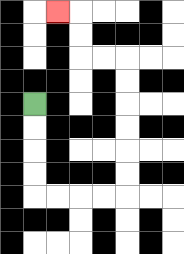{'start': '[1, 4]', 'end': '[2, 0]', 'path_directions': 'D,D,D,D,R,R,R,R,U,U,U,U,U,U,L,L,U,U,L', 'path_coordinates': '[[1, 4], [1, 5], [1, 6], [1, 7], [1, 8], [2, 8], [3, 8], [4, 8], [5, 8], [5, 7], [5, 6], [5, 5], [5, 4], [5, 3], [5, 2], [4, 2], [3, 2], [3, 1], [3, 0], [2, 0]]'}